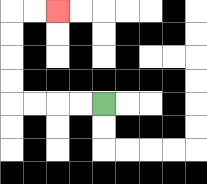{'start': '[4, 4]', 'end': '[2, 0]', 'path_directions': 'L,L,L,L,U,U,U,U,R,R', 'path_coordinates': '[[4, 4], [3, 4], [2, 4], [1, 4], [0, 4], [0, 3], [0, 2], [0, 1], [0, 0], [1, 0], [2, 0]]'}